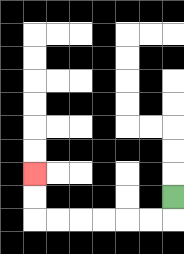{'start': '[7, 8]', 'end': '[1, 7]', 'path_directions': 'D,L,L,L,L,L,L,U,U', 'path_coordinates': '[[7, 8], [7, 9], [6, 9], [5, 9], [4, 9], [3, 9], [2, 9], [1, 9], [1, 8], [1, 7]]'}